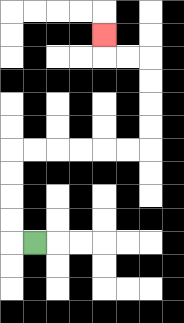{'start': '[1, 10]', 'end': '[4, 1]', 'path_directions': 'L,U,U,U,U,R,R,R,R,R,R,U,U,U,U,L,L,U', 'path_coordinates': '[[1, 10], [0, 10], [0, 9], [0, 8], [0, 7], [0, 6], [1, 6], [2, 6], [3, 6], [4, 6], [5, 6], [6, 6], [6, 5], [6, 4], [6, 3], [6, 2], [5, 2], [4, 2], [4, 1]]'}